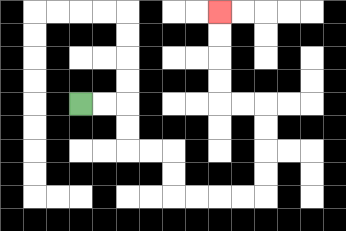{'start': '[3, 4]', 'end': '[9, 0]', 'path_directions': 'R,R,D,D,R,R,D,D,R,R,R,R,U,U,U,U,L,L,U,U,U,U', 'path_coordinates': '[[3, 4], [4, 4], [5, 4], [5, 5], [5, 6], [6, 6], [7, 6], [7, 7], [7, 8], [8, 8], [9, 8], [10, 8], [11, 8], [11, 7], [11, 6], [11, 5], [11, 4], [10, 4], [9, 4], [9, 3], [9, 2], [9, 1], [9, 0]]'}